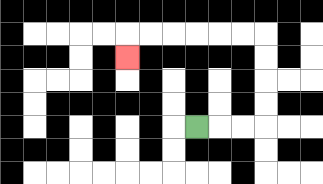{'start': '[8, 5]', 'end': '[5, 2]', 'path_directions': 'R,R,R,U,U,U,U,L,L,L,L,L,L,D', 'path_coordinates': '[[8, 5], [9, 5], [10, 5], [11, 5], [11, 4], [11, 3], [11, 2], [11, 1], [10, 1], [9, 1], [8, 1], [7, 1], [6, 1], [5, 1], [5, 2]]'}